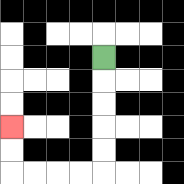{'start': '[4, 2]', 'end': '[0, 5]', 'path_directions': 'D,D,D,D,D,L,L,L,L,U,U', 'path_coordinates': '[[4, 2], [4, 3], [4, 4], [4, 5], [4, 6], [4, 7], [3, 7], [2, 7], [1, 7], [0, 7], [0, 6], [0, 5]]'}